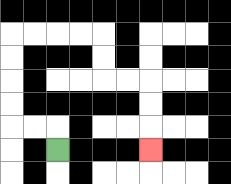{'start': '[2, 6]', 'end': '[6, 6]', 'path_directions': 'U,L,L,U,U,U,U,R,R,R,R,D,D,R,R,D,D,D', 'path_coordinates': '[[2, 6], [2, 5], [1, 5], [0, 5], [0, 4], [0, 3], [0, 2], [0, 1], [1, 1], [2, 1], [3, 1], [4, 1], [4, 2], [4, 3], [5, 3], [6, 3], [6, 4], [6, 5], [6, 6]]'}